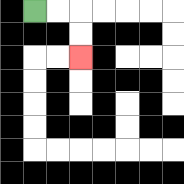{'start': '[1, 0]', 'end': '[3, 2]', 'path_directions': 'R,R,D,D', 'path_coordinates': '[[1, 0], [2, 0], [3, 0], [3, 1], [3, 2]]'}